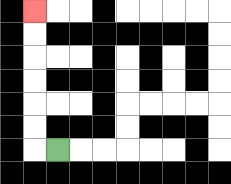{'start': '[2, 6]', 'end': '[1, 0]', 'path_directions': 'L,U,U,U,U,U,U', 'path_coordinates': '[[2, 6], [1, 6], [1, 5], [1, 4], [1, 3], [1, 2], [1, 1], [1, 0]]'}